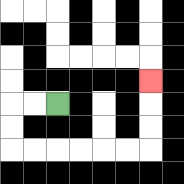{'start': '[2, 4]', 'end': '[6, 3]', 'path_directions': 'L,L,D,D,R,R,R,R,R,R,U,U,U', 'path_coordinates': '[[2, 4], [1, 4], [0, 4], [0, 5], [0, 6], [1, 6], [2, 6], [3, 6], [4, 6], [5, 6], [6, 6], [6, 5], [6, 4], [6, 3]]'}